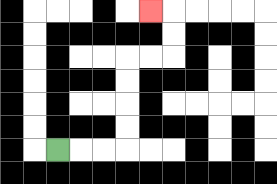{'start': '[2, 6]', 'end': '[6, 0]', 'path_directions': 'R,R,R,U,U,U,U,R,R,U,U,L', 'path_coordinates': '[[2, 6], [3, 6], [4, 6], [5, 6], [5, 5], [5, 4], [5, 3], [5, 2], [6, 2], [7, 2], [7, 1], [7, 0], [6, 0]]'}